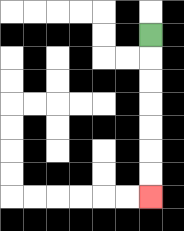{'start': '[6, 1]', 'end': '[6, 8]', 'path_directions': 'D,D,D,D,D,D,D', 'path_coordinates': '[[6, 1], [6, 2], [6, 3], [6, 4], [6, 5], [6, 6], [6, 7], [6, 8]]'}